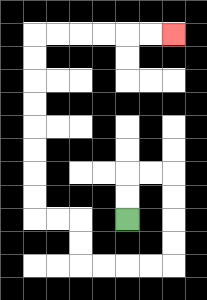{'start': '[5, 9]', 'end': '[7, 1]', 'path_directions': 'U,U,R,R,D,D,D,D,L,L,L,L,U,U,L,L,U,U,U,U,U,U,U,U,R,R,R,R,R,R', 'path_coordinates': '[[5, 9], [5, 8], [5, 7], [6, 7], [7, 7], [7, 8], [7, 9], [7, 10], [7, 11], [6, 11], [5, 11], [4, 11], [3, 11], [3, 10], [3, 9], [2, 9], [1, 9], [1, 8], [1, 7], [1, 6], [1, 5], [1, 4], [1, 3], [1, 2], [1, 1], [2, 1], [3, 1], [4, 1], [5, 1], [6, 1], [7, 1]]'}